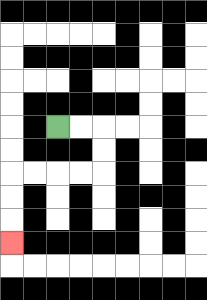{'start': '[2, 5]', 'end': '[0, 10]', 'path_directions': 'R,R,D,D,L,L,L,L,D,D,D', 'path_coordinates': '[[2, 5], [3, 5], [4, 5], [4, 6], [4, 7], [3, 7], [2, 7], [1, 7], [0, 7], [0, 8], [0, 9], [0, 10]]'}